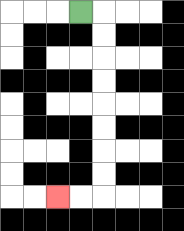{'start': '[3, 0]', 'end': '[2, 8]', 'path_directions': 'R,D,D,D,D,D,D,D,D,L,L', 'path_coordinates': '[[3, 0], [4, 0], [4, 1], [4, 2], [4, 3], [4, 4], [4, 5], [4, 6], [4, 7], [4, 8], [3, 8], [2, 8]]'}